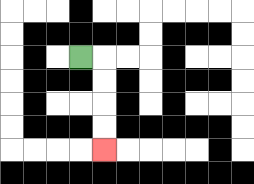{'start': '[3, 2]', 'end': '[4, 6]', 'path_directions': 'R,D,D,D,D', 'path_coordinates': '[[3, 2], [4, 2], [4, 3], [4, 4], [4, 5], [4, 6]]'}